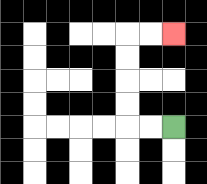{'start': '[7, 5]', 'end': '[7, 1]', 'path_directions': 'L,L,U,U,U,U,R,R', 'path_coordinates': '[[7, 5], [6, 5], [5, 5], [5, 4], [5, 3], [5, 2], [5, 1], [6, 1], [7, 1]]'}